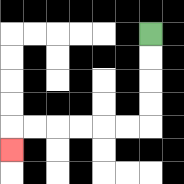{'start': '[6, 1]', 'end': '[0, 6]', 'path_directions': 'D,D,D,D,L,L,L,L,L,L,D', 'path_coordinates': '[[6, 1], [6, 2], [6, 3], [6, 4], [6, 5], [5, 5], [4, 5], [3, 5], [2, 5], [1, 5], [0, 5], [0, 6]]'}